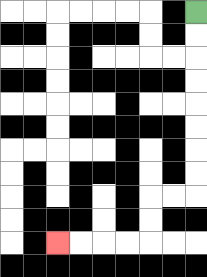{'start': '[8, 0]', 'end': '[2, 10]', 'path_directions': 'D,D,D,D,D,D,D,D,L,L,D,D,L,L,L,L', 'path_coordinates': '[[8, 0], [8, 1], [8, 2], [8, 3], [8, 4], [8, 5], [8, 6], [8, 7], [8, 8], [7, 8], [6, 8], [6, 9], [6, 10], [5, 10], [4, 10], [3, 10], [2, 10]]'}